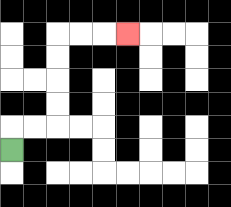{'start': '[0, 6]', 'end': '[5, 1]', 'path_directions': 'U,R,R,U,U,U,U,R,R,R', 'path_coordinates': '[[0, 6], [0, 5], [1, 5], [2, 5], [2, 4], [2, 3], [2, 2], [2, 1], [3, 1], [4, 1], [5, 1]]'}